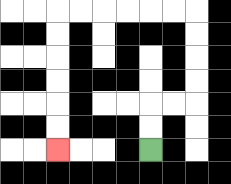{'start': '[6, 6]', 'end': '[2, 6]', 'path_directions': 'U,U,R,R,U,U,U,U,L,L,L,L,L,L,D,D,D,D,D,D', 'path_coordinates': '[[6, 6], [6, 5], [6, 4], [7, 4], [8, 4], [8, 3], [8, 2], [8, 1], [8, 0], [7, 0], [6, 0], [5, 0], [4, 0], [3, 0], [2, 0], [2, 1], [2, 2], [2, 3], [2, 4], [2, 5], [2, 6]]'}